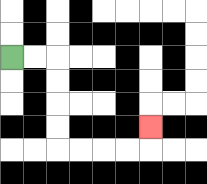{'start': '[0, 2]', 'end': '[6, 5]', 'path_directions': 'R,R,D,D,D,D,R,R,R,R,U', 'path_coordinates': '[[0, 2], [1, 2], [2, 2], [2, 3], [2, 4], [2, 5], [2, 6], [3, 6], [4, 6], [5, 6], [6, 6], [6, 5]]'}